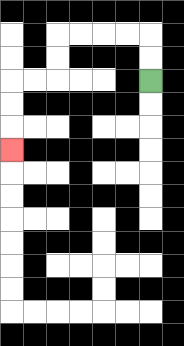{'start': '[6, 3]', 'end': '[0, 6]', 'path_directions': 'U,U,L,L,L,L,D,D,L,L,D,D,D', 'path_coordinates': '[[6, 3], [6, 2], [6, 1], [5, 1], [4, 1], [3, 1], [2, 1], [2, 2], [2, 3], [1, 3], [0, 3], [0, 4], [0, 5], [0, 6]]'}